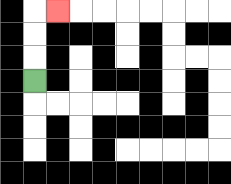{'start': '[1, 3]', 'end': '[2, 0]', 'path_directions': 'U,U,U,R', 'path_coordinates': '[[1, 3], [1, 2], [1, 1], [1, 0], [2, 0]]'}